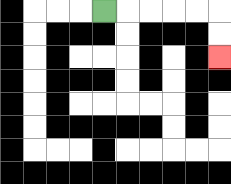{'start': '[4, 0]', 'end': '[9, 2]', 'path_directions': 'R,R,R,R,R,D,D', 'path_coordinates': '[[4, 0], [5, 0], [6, 0], [7, 0], [8, 0], [9, 0], [9, 1], [9, 2]]'}